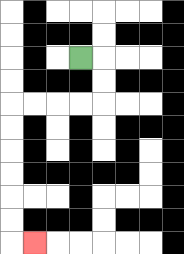{'start': '[3, 2]', 'end': '[1, 10]', 'path_directions': 'R,D,D,L,L,L,L,D,D,D,D,D,D,R', 'path_coordinates': '[[3, 2], [4, 2], [4, 3], [4, 4], [3, 4], [2, 4], [1, 4], [0, 4], [0, 5], [0, 6], [0, 7], [0, 8], [0, 9], [0, 10], [1, 10]]'}